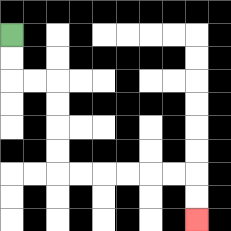{'start': '[0, 1]', 'end': '[8, 9]', 'path_directions': 'D,D,R,R,D,D,D,D,R,R,R,R,R,R,D,D', 'path_coordinates': '[[0, 1], [0, 2], [0, 3], [1, 3], [2, 3], [2, 4], [2, 5], [2, 6], [2, 7], [3, 7], [4, 7], [5, 7], [6, 7], [7, 7], [8, 7], [8, 8], [8, 9]]'}